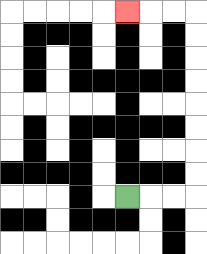{'start': '[5, 8]', 'end': '[5, 0]', 'path_directions': 'R,R,R,U,U,U,U,U,U,U,U,L,L,L', 'path_coordinates': '[[5, 8], [6, 8], [7, 8], [8, 8], [8, 7], [8, 6], [8, 5], [8, 4], [8, 3], [8, 2], [8, 1], [8, 0], [7, 0], [6, 0], [5, 0]]'}